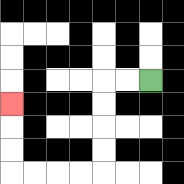{'start': '[6, 3]', 'end': '[0, 4]', 'path_directions': 'L,L,D,D,D,D,L,L,L,L,U,U,U', 'path_coordinates': '[[6, 3], [5, 3], [4, 3], [4, 4], [4, 5], [4, 6], [4, 7], [3, 7], [2, 7], [1, 7], [0, 7], [0, 6], [0, 5], [0, 4]]'}